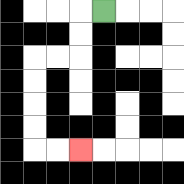{'start': '[4, 0]', 'end': '[3, 6]', 'path_directions': 'L,D,D,L,L,D,D,D,D,R,R', 'path_coordinates': '[[4, 0], [3, 0], [3, 1], [3, 2], [2, 2], [1, 2], [1, 3], [1, 4], [1, 5], [1, 6], [2, 6], [3, 6]]'}